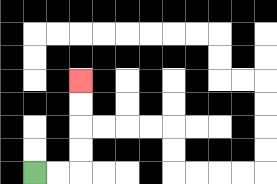{'start': '[1, 7]', 'end': '[3, 3]', 'path_directions': 'R,R,U,U,U,U', 'path_coordinates': '[[1, 7], [2, 7], [3, 7], [3, 6], [3, 5], [3, 4], [3, 3]]'}